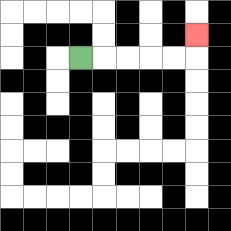{'start': '[3, 2]', 'end': '[8, 1]', 'path_directions': 'R,R,R,R,R,U', 'path_coordinates': '[[3, 2], [4, 2], [5, 2], [6, 2], [7, 2], [8, 2], [8, 1]]'}